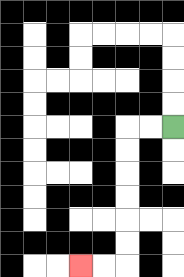{'start': '[7, 5]', 'end': '[3, 11]', 'path_directions': 'L,L,D,D,D,D,D,D,L,L', 'path_coordinates': '[[7, 5], [6, 5], [5, 5], [5, 6], [5, 7], [5, 8], [5, 9], [5, 10], [5, 11], [4, 11], [3, 11]]'}